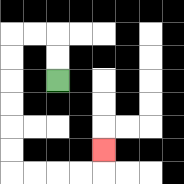{'start': '[2, 3]', 'end': '[4, 6]', 'path_directions': 'U,U,L,L,D,D,D,D,D,D,R,R,R,R,U', 'path_coordinates': '[[2, 3], [2, 2], [2, 1], [1, 1], [0, 1], [0, 2], [0, 3], [0, 4], [0, 5], [0, 6], [0, 7], [1, 7], [2, 7], [3, 7], [4, 7], [4, 6]]'}